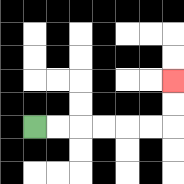{'start': '[1, 5]', 'end': '[7, 3]', 'path_directions': 'R,R,R,R,R,R,U,U', 'path_coordinates': '[[1, 5], [2, 5], [3, 5], [4, 5], [5, 5], [6, 5], [7, 5], [7, 4], [7, 3]]'}